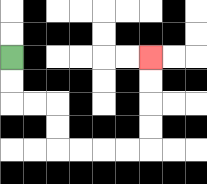{'start': '[0, 2]', 'end': '[6, 2]', 'path_directions': 'D,D,R,R,D,D,R,R,R,R,U,U,U,U', 'path_coordinates': '[[0, 2], [0, 3], [0, 4], [1, 4], [2, 4], [2, 5], [2, 6], [3, 6], [4, 6], [5, 6], [6, 6], [6, 5], [6, 4], [6, 3], [6, 2]]'}